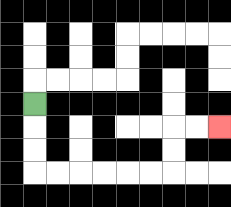{'start': '[1, 4]', 'end': '[9, 5]', 'path_directions': 'D,D,D,R,R,R,R,R,R,U,U,R,R', 'path_coordinates': '[[1, 4], [1, 5], [1, 6], [1, 7], [2, 7], [3, 7], [4, 7], [5, 7], [6, 7], [7, 7], [7, 6], [7, 5], [8, 5], [9, 5]]'}